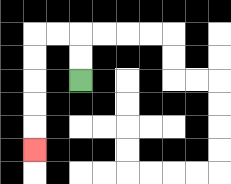{'start': '[3, 3]', 'end': '[1, 6]', 'path_directions': 'U,U,L,L,D,D,D,D,D', 'path_coordinates': '[[3, 3], [3, 2], [3, 1], [2, 1], [1, 1], [1, 2], [1, 3], [1, 4], [1, 5], [1, 6]]'}